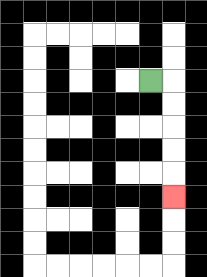{'start': '[6, 3]', 'end': '[7, 8]', 'path_directions': 'R,D,D,D,D,D', 'path_coordinates': '[[6, 3], [7, 3], [7, 4], [7, 5], [7, 6], [7, 7], [7, 8]]'}